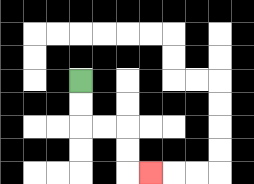{'start': '[3, 3]', 'end': '[6, 7]', 'path_directions': 'D,D,R,R,D,D,R', 'path_coordinates': '[[3, 3], [3, 4], [3, 5], [4, 5], [5, 5], [5, 6], [5, 7], [6, 7]]'}